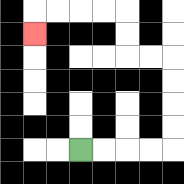{'start': '[3, 6]', 'end': '[1, 1]', 'path_directions': 'R,R,R,R,U,U,U,U,L,L,U,U,L,L,L,L,D', 'path_coordinates': '[[3, 6], [4, 6], [5, 6], [6, 6], [7, 6], [7, 5], [7, 4], [7, 3], [7, 2], [6, 2], [5, 2], [5, 1], [5, 0], [4, 0], [3, 0], [2, 0], [1, 0], [1, 1]]'}